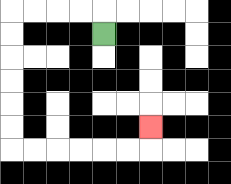{'start': '[4, 1]', 'end': '[6, 5]', 'path_directions': 'U,L,L,L,L,D,D,D,D,D,D,R,R,R,R,R,R,U', 'path_coordinates': '[[4, 1], [4, 0], [3, 0], [2, 0], [1, 0], [0, 0], [0, 1], [0, 2], [0, 3], [0, 4], [0, 5], [0, 6], [1, 6], [2, 6], [3, 6], [4, 6], [5, 6], [6, 6], [6, 5]]'}